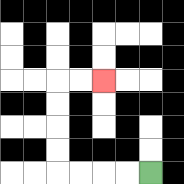{'start': '[6, 7]', 'end': '[4, 3]', 'path_directions': 'L,L,L,L,U,U,U,U,R,R', 'path_coordinates': '[[6, 7], [5, 7], [4, 7], [3, 7], [2, 7], [2, 6], [2, 5], [2, 4], [2, 3], [3, 3], [4, 3]]'}